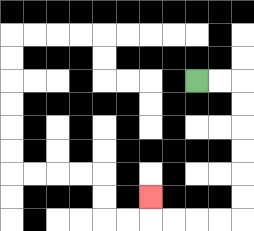{'start': '[8, 3]', 'end': '[6, 8]', 'path_directions': 'R,R,D,D,D,D,D,D,L,L,L,L,U', 'path_coordinates': '[[8, 3], [9, 3], [10, 3], [10, 4], [10, 5], [10, 6], [10, 7], [10, 8], [10, 9], [9, 9], [8, 9], [7, 9], [6, 9], [6, 8]]'}